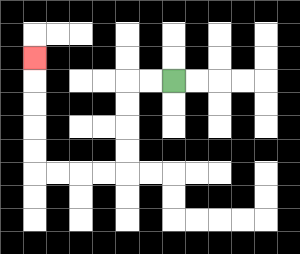{'start': '[7, 3]', 'end': '[1, 2]', 'path_directions': 'L,L,D,D,D,D,L,L,L,L,U,U,U,U,U', 'path_coordinates': '[[7, 3], [6, 3], [5, 3], [5, 4], [5, 5], [5, 6], [5, 7], [4, 7], [3, 7], [2, 7], [1, 7], [1, 6], [1, 5], [1, 4], [1, 3], [1, 2]]'}